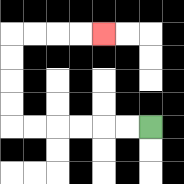{'start': '[6, 5]', 'end': '[4, 1]', 'path_directions': 'L,L,L,L,L,L,U,U,U,U,R,R,R,R', 'path_coordinates': '[[6, 5], [5, 5], [4, 5], [3, 5], [2, 5], [1, 5], [0, 5], [0, 4], [0, 3], [0, 2], [0, 1], [1, 1], [2, 1], [3, 1], [4, 1]]'}